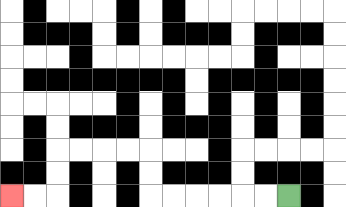{'start': '[12, 8]', 'end': '[0, 8]', 'path_directions': 'L,L,L,L,L,L,U,U,L,L,L,L,D,D,L,L', 'path_coordinates': '[[12, 8], [11, 8], [10, 8], [9, 8], [8, 8], [7, 8], [6, 8], [6, 7], [6, 6], [5, 6], [4, 6], [3, 6], [2, 6], [2, 7], [2, 8], [1, 8], [0, 8]]'}